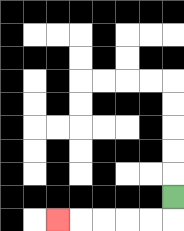{'start': '[7, 8]', 'end': '[2, 9]', 'path_directions': 'D,L,L,L,L,L', 'path_coordinates': '[[7, 8], [7, 9], [6, 9], [5, 9], [4, 9], [3, 9], [2, 9]]'}